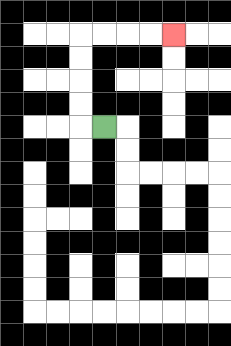{'start': '[4, 5]', 'end': '[7, 1]', 'path_directions': 'L,U,U,U,U,R,R,R,R', 'path_coordinates': '[[4, 5], [3, 5], [3, 4], [3, 3], [3, 2], [3, 1], [4, 1], [5, 1], [6, 1], [7, 1]]'}